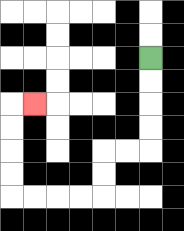{'start': '[6, 2]', 'end': '[1, 4]', 'path_directions': 'D,D,D,D,L,L,D,D,L,L,L,L,U,U,U,U,R', 'path_coordinates': '[[6, 2], [6, 3], [6, 4], [6, 5], [6, 6], [5, 6], [4, 6], [4, 7], [4, 8], [3, 8], [2, 8], [1, 8], [0, 8], [0, 7], [0, 6], [0, 5], [0, 4], [1, 4]]'}